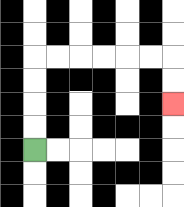{'start': '[1, 6]', 'end': '[7, 4]', 'path_directions': 'U,U,U,U,R,R,R,R,R,R,D,D', 'path_coordinates': '[[1, 6], [1, 5], [1, 4], [1, 3], [1, 2], [2, 2], [3, 2], [4, 2], [5, 2], [6, 2], [7, 2], [7, 3], [7, 4]]'}